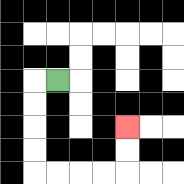{'start': '[2, 3]', 'end': '[5, 5]', 'path_directions': 'L,D,D,D,D,R,R,R,R,U,U', 'path_coordinates': '[[2, 3], [1, 3], [1, 4], [1, 5], [1, 6], [1, 7], [2, 7], [3, 7], [4, 7], [5, 7], [5, 6], [5, 5]]'}